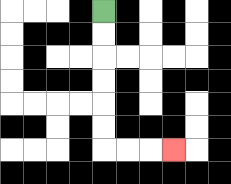{'start': '[4, 0]', 'end': '[7, 6]', 'path_directions': 'D,D,D,D,D,D,R,R,R', 'path_coordinates': '[[4, 0], [4, 1], [4, 2], [4, 3], [4, 4], [4, 5], [4, 6], [5, 6], [6, 6], [7, 6]]'}